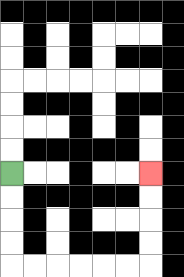{'start': '[0, 7]', 'end': '[6, 7]', 'path_directions': 'D,D,D,D,R,R,R,R,R,R,U,U,U,U', 'path_coordinates': '[[0, 7], [0, 8], [0, 9], [0, 10], [0, 11], [1, 11], [2, 11], [3, 11], [4, 11], [5, 11], [6, 11], [6, 10], [6, 9], [6, 8], [6, 7]]'}